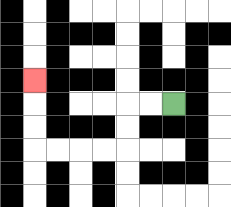{'start': '[7, 4]', 'end': '[1, 3]', 'path_directions': 'L,L,D,D,L,L,L,L,U,U,U', 'path_coordinates': '[[7, 4], [6, 4], [5, 4], [5, 5], [5, 6], [4, 6], [3, 6], [2, 6], [1, 6], [1, 5], [1, 4], [1, 3]]'}